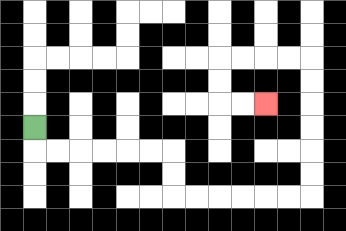{'start': '[1, 5]', 'end': '[11, 4]', 'path_directions': 'D,R,R,R,R,R,R,D,D,R,R,R,R,R,R,U,U,U,U,U,U,L,L,L,L,D,D,R,R', 'path_coordinates': '[[1, 5], [1, 6], [2, 6], [3, 6], [4, 6], [5, 6], [6, 6], [7, 6], [7, 7], [7, 8], [8, 8], [9, 8], [10, 8], [11, 8], [12, 8], [13, 8], [13, 7], [13, 6], [13, 5], [13, 4], [13, 3], [13, 2], [12, 2], [11, 2], [10, 2], [9, 2], [9, 3], [9, 4], [10, 4], [11, 4]]'}